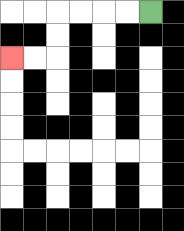{'start': '[6, 0]', 'end': '[0, 2]', 'path_directions': 'L,L,L,L,D,D,L,L', 'path_coordinates': '[[6, 0], [5, 0], [4, 0], [3, 0], [2, 0], [2, 1], [2, 2], [1, 2], [0, 2]]'}